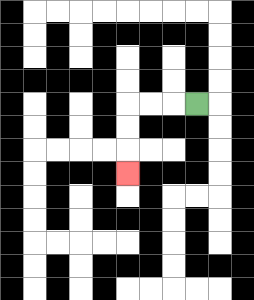{'start': '[8, 4]', 'end': '[5, 7]', 'path_directions': 'L,L,L,D,D,D', 'path_coordinates': '[[8, 4], [7, 4], [6, 4], [5, 4], [5, 5], [5, 6], [5, 7]]'}